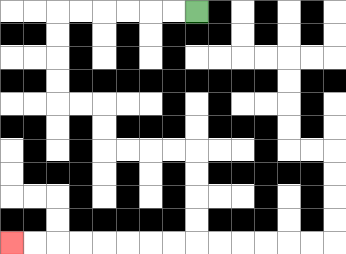{'start': '[8, 0]', 'end': '[0, 10]', 'path_directions': 'L,L,L,L,L,L,D,D,D,D,R,R,D,D,R,R,R,R,D,D,D,D,L,L,L,L,L,L,L,L', 'path_coordinates': '[[8, 0], [7, 0], [6, 0], [5, 0], [4, 0], [3, 0], [2, 0], [2, 1], [2, 2], [2, 3], [2, 4], [3, 4], [4, 4], [4, 5], [4, 6], [5, 6], [6, 6], [7, 6], [8, 6], [8, 7], [8, 8], [8, 9], [8, 10], [7, 10], [6, 10], [5, 10], [4, 10], [3, 10], [2, 10], [1, 10], [0, 10]]'}